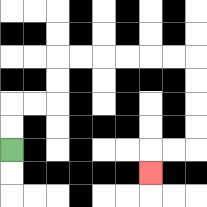{'start': '[0, 6]', 'end': '[6, 7]', 'path_directions': 'U,U,R,R,U,U,R,R,R,R,R,R,D,D,D,D,L,L,D', 'path_coordinates': '[[0, 6], [0, 5], [0, 4], [1, 4], [2, 4], [2, 3], [2, 2], [3, 2], [4, 2], [5, 2], [6, 2], [7, 2], [8, 2], [8, 3], [8, 4], [8, 5], [8, 6], [7, 6], [6, 6], [6, 7]]'}